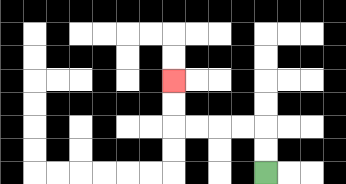{'start': '[11, 7]', 'end': '[7, 3]', 'path_directions': 'U,U,L,L,L,L,U,U', 'path_coordinates': '[[11, 7], [11, 6], [11, 5], [10, 5], [9, 5], [8, 5], [7, 5], [7, 4], [7, 3]]'}